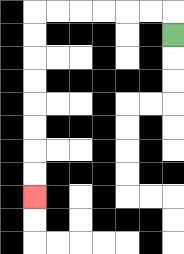{'start': '[7, 1]', 'end': '[1, 8]', 'path_directions': 'U,L,L,L,L,L,L,D,D,D,D,D,D,D,D', 'path_coordinates': '[[7, 1], [7, 0], [6, 0], [5, 0], [4, 0], [3, 0], [2, 0], [1, 0], [1, 1], [1, 2], [1, 3], [1, 4], [1, 5], [1, 6], [1, 7], [1, 8]]'}